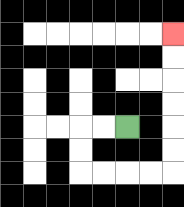{'start': '[5, 5]', 'end': '[7, 1]', 'path_directions': 'L,L,D,D,R,R,R,R,U,U,U,U,U,U', 'path_coordinates': '[[5, 5], [4, 5], [3, 5], [3, 6], [3, 7], [4, 7], [5, 7], [6, 7], [7, 7], [7, 6], [7, 5], [7, 4], [7, 3], [7, 2], [7, 1]]'}